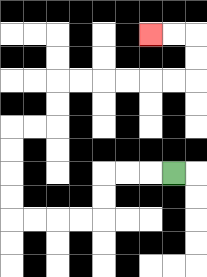{'start': '[7, 7]', 'end': '[6, 1]', 'path_directions': 'L,L,L,D,D,L,L,L,L,U,U,U,U,R,R,U,U,R,R,R,R,R,R,U,U,L,L', 'path_coordinates': '[[7, 7], [6, 7], [5, 7], [4, 7], [4, 8], [4, 9], [3, 9], [2, 9], [1, 9], [0, 9], [0, 8], [0, 7], [0, 6], [0, 5], [1, 5], [2, 5], [2, 4], [2, 3], [3, 3], [4, 3], [5, 3], [6, 3], [7, 3], [8, 3], [8, 2], [8, 1], [7, 1], [6, 1]]'}